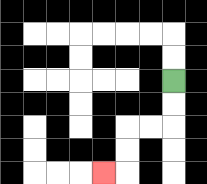{'start': '[7, 3]', 'end': '[4, 7]', 'path_directions': 'D,D,L,L,D,D,L', 'path_coordinates': '[[7, 3], [7, 4], [7, 5], [6, 5], [5, 5], [5, 6], [5, 7], [4, 7]]'}